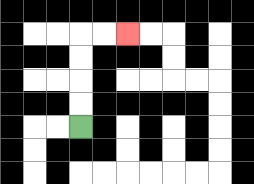{'start': '[3, 5]', 'end': '[5, 1]', 'path_directions': 'U,U,U,U,R,R', 'path_coordinates': '[[3, 5], [3, 4], [3, 3], [3, 2], [3, 1], [4, 1], [5, 1]]'}